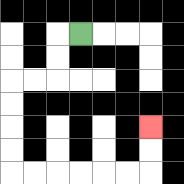{'start': '[3, 1]', 'end': '[6, 5]', 'path_directions': 'L,D,D,L,L,D,D,D,D,R,R,R,R,R,R,U,U', 'path_coordinates': '[[3, 1], [2, 1], [2, 2], [2, 3], [1, 3], [0, 3], [0, 4], [0, 5], [0, 6], [0, 7], [1, 7], [2, 7], [3, 7], [4, 7], [5, 7], [6, 7], [6, 6], [6, 5]]'}